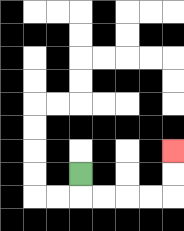{'start': '[3, 7]', 'end': '[7, 6]', 'path_directions': 'D,R,R,R,R,U,U', 'path_coordinates': '[[3, 7], [3, 8], [4, 8], [5, 8], [6, 8], [7, 8], [7, 7], [7, 6]]'}